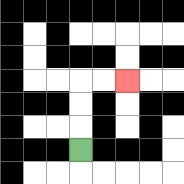{'start': '[3, 6]', 'end': '[5, 3]', 'path_directions': 'U,U,U,R,R', 'path_coordinates': '[[3, 6], [3, 5], [3, 4], [3, 3], [4, 3], [5, 3]]'}